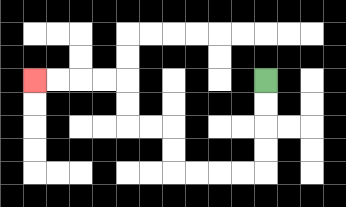{'start': '[11, 3]', 'end': '[1, 3]', 'path_directions': 'D,D,D,D,L,L,L,L,U,U,L,L,U,U,L,L,L,L', 'path_coordinates': '[[11, 3], [11, 4], [11, 5], [11, 6], [11, 7], [10, 7], [9, 7], [8, 7], [7, 7], [7, 6], [7, 5], [6, 5], [5, 5], [5, 4], [5, 3], [4, 3], [3, 3], [2, 3], [1, 3]]'}